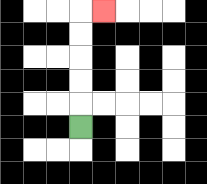{'start': '[3, 5]', 'end': '[4, 0]', 'path_directions': 'U,U,U,U,U,R', 'path_coordinates': '[[3, 5], [3, 4], [3, 3], [3, 2], [3, 1], [3, 0], [4, 0]]'}